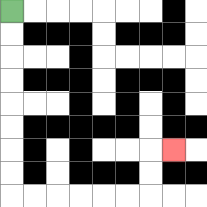{'start': '[0, 0]', 'end': '[7, 6]', 'path_directions': 'D,D,D,D,D,D,D,D,R,R,R,R,R,R,U,U,R', 'path_coordinates': '[[0, 0], [0, 1], [0, 2], [0, 3], [0, 4], [0, 5], [0, 6], [0, 7], [0, 8], [1, 8], [2, 8], [3, 8], [4, 8], [5, 8], [6, 8], [6, 7], [6, 6], [7, 6]]'}